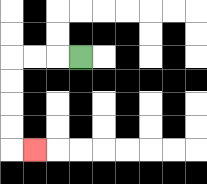{'start': '[3, 2]', 'end': '[1, 6]', 'path_directions': 'L,L,L,D,D,D,D,R', 'path_coordinates': '[[3, 2], [2, 2], [1, 2], [0, 2], [0, 3], [0, 4], [0, 5], [0, 6], [1, 6]]'}